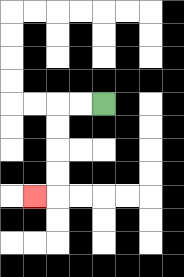{'start': '[4, 4]', 'end': '[1, 8]', 'path_directions': 'L,L,D,D,D,D,L', 'path_coordinates': '[[4, 4], [3, 4], [2, 4], [2, 5], [2, 6], [2, 7], [2, 8], [1, 8]]'}